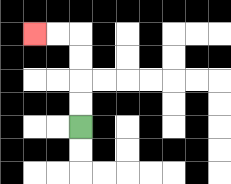{'start': '[3, 5]', 'end': '[1, 1]', 'path_directions': 'U,U,U,U,L,L', 'path_coordinates': '[[3, 5], [3, 4], [3, 3], [3, 2], [3, 1], [2, 1], [1, 1]]'}